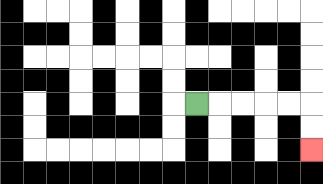{'start': '[8, 4]', 'end': '[13, 6]', 'path_directions': 'R,R,R,R,R,D,D', 'path_coordinates': '[[8, 4], [9, 4], [10, 4], [11, 4], [12, 4], [13, 4], [13, 5], [13, 6]]'}